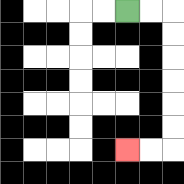{'start': '[5, 0]', 'end': '[5, 6]', 'path_directions': 'R,R,D,D,D,D,D,D,L,L', 'path_coordinates': '[[5, 0], [6, 0], [7, 0], [7, 1], [7, 2], [7, 3], [7, 4], [7, 5], [7, 6], [6, 6], [5, 6]]'}